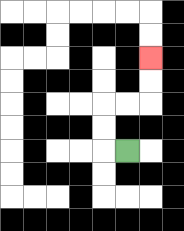{'start': '[5, 6]', 'end': '[6, 2]', 'path_directions': 'L,U,U,R,R,U,U', 'path_coordinates': '[[5, 6], [4, 6], [4, 5], [4, 4], [5, 4], [6, 4], [6, 3], [6, 2]]'}